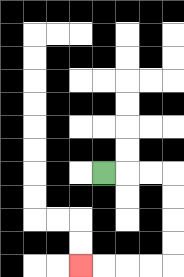{'start': '[4, 7]', 'end': '[3, 11]', 'path_directions': 'R,R,R,D,D,D,D,L,L,L,L', 'path_coordinates': '[[4, 7], [5, 7], [6, 7], [7, 7], [7, 8], [7, 9], [7, 10], [7, 11], [6, 11], [5, 11], [4, 11], [3, 11]]'}